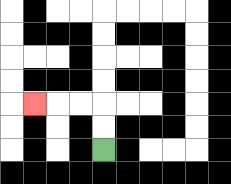{'start': '[4, 6]', 'end': '[1, 4]', 'path_directions': 'U,U,L,L,L', 'path_coordinates': '[[4, 6], [4, 5], [4, 4], [3, 4], [2, 4], [1, 4]]'}